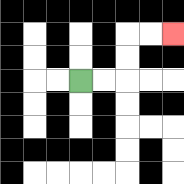{'start': '[3, 3]', 'end': '[7, 1]', 'path_directions': 'R,R,U,U,R,R', 'path_coordinates': '[[3, 3], [4, 3], [5, 3], [5, 2], [5, 1], [6, 1], [7, 1]]'}